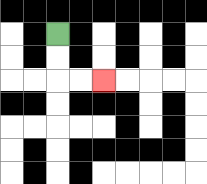{'start': '[2, 1]', 'end': '[4, 3]', 'path_directions': 'D,D,R,R', 'path_coordinates': '[[2, 1], [2, 2], [2, 3], [3, 3], [4, 3]]'}